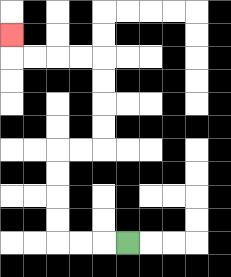{'start': '[5, 10]', 'end': '[0, 1]', 'path_directions': 'L,L,L,U,U,U,U,R,R,U,U,U,U,L,L,L,L,U', 'path_coordinates': '[[5, 10], [4, 10], [3, 10], [2, 10], [2, 9], [2, 8], [2, 7], [2, 6], [3, 6], [4, 6], [4, 5], [4, 4], [4, 3], [4, 2], [3, 2], [2, 2], [1, 2], [0, 2], [0, 1]]'}